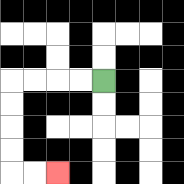{'start': '[4, 3]', 'end': '[2, 7]', 'path_directions': 'L,L,L,L,D,D,D,D,R,R', 'path_coordinates': '[[4, 3], [3, 3], [2, 3], [1, 3], [0, 3], [0, 4], [0, 5], [0, 6], [0, 7], [1, 7], [2, 7]]'}